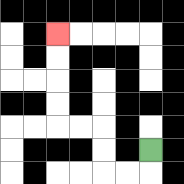{'start': '[6, 6]', 'end': '[2, 1]', 'path_directions': 'D,L,L,U,U,L,L,U,U,U,U', 'path_coordinates': '[[6, 6], [6, 7], [5, 7], [4, 7], [4, 6], [4, 5], [3, 5], [2, 5], [2, 4], [2, 3], [2, 2], [2, 1]]'}